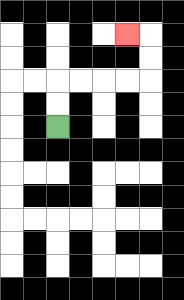{'start': '[2, 5]', 'end': '[5, 1]', 'path_directions': 'U,U,R,R,R,R,U,U,L', 'path_coordinates': '[[2, 5], [2, 4], [2, 3], [3, 3], [4, 3], [5, 3], [6, 3], [6, 2], [6, 1], [5, 1]]'}